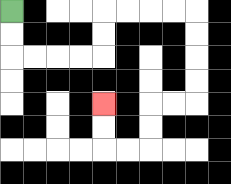{'start': '[0, 0]', 'end': '[4, 4]', 'path_directions': 'D,D,R,R,R,R,U,U,R,R,R,R,D,D,D,D,L,L,D,D,L,L,U,U', 'path_coordinates': '[[0, 0], [0, 1], [0, 2], [1, 2], [2, 2], [3, 2], [4, 2], [4, 1], [4, 0], [5, 0], [6, 0], [7, 0], [8, 0], [8, 1], [8, 2], [8, 3], [8, 4], [7, 4], [6, 4], [6, 5], [6, 6], [5, 6], [4, 6], [4, 5], [4, 4]]'}